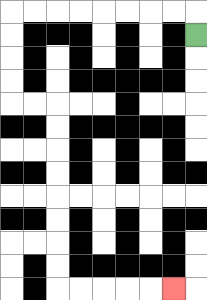{'start': '[8, 1]', 'end': '[7, 12]', 'path_directions': 'U,L,L,L,L,L,L,L,L,D,D,D,D,R,R,D,D,D,D,D,D,D,D,R,R,R,R,R', 'path_coordinates': '[[8, 1], [8, 0], [7, 0], [6, 0], [5, 0], [4, 0], [3, 0], [2, 0], [1, 0], [0, 0], [0, 1], [0, 2], [0, 3], [0, 4], [1, 4], [2, 4], [2, 5], [2, 6], [2, 7], [2, 8], [2, 9], [2, 10], [2, 11], [2, 12], [3, 12], [4, 12], [5, 12], [6, 12], [7, 12]]'}